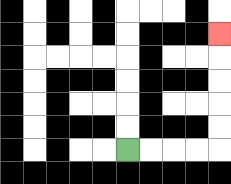{'start': '[5, 6]', 'end': '[9, 1]', 'path_directions': 'R,R,R,R,U,U,U,U,U', 'path_coordinates': '[[5, 6], [6, 6], [7, 6], [8, 6], [9, 6], [9, 5], [9, 4], [9, 3], [9, 2], [9, 1]]'}